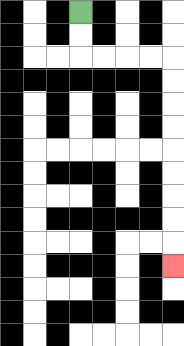{'start': '[3, 0]', 'end': '[7, 11]', 'path_directions': 'D,D,R,R,R,R,D,D,D,D,D,D,D,D,D', 'path_coordinates': '[[3, 0], [3, 1], [3, 2], [4, 2], [5, 2], [6, 2], [7, 2], [7, 3], [7, 4], [7, 5], [7, 6], [7, 7], [7, 8], [7, 9], [7, 10], [7, 11]]'}